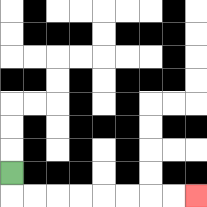{'start': '[0, 7]', 'end': '[8, 8]', 'path_directions': 'D,R,R,R,R,R,R,R,R', 'path_coordinates': '[[0, 7], [0, 8], [1, 8], [2, 8], [3, 8], [4, 8], [5, 8], [6, 8], [7, 8], [8, 8]]'}